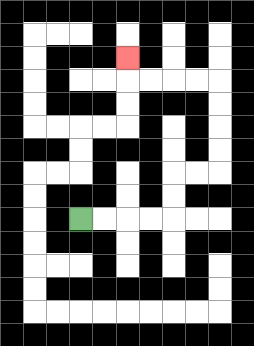{'start': '[3, 9]', 'end': '[5, 2]', 'path_directions': 'R,R,R,R,U,U,R,R,U,U,U,U,L,L,L,L,U', 'path_coordinates': '[[3, 9], [4, 9], [5, 9], [6, 9], [7, 9], [7, 8], [7, 7], [8, 7], [9, 7], [9, 6], [9, 5], [9, 4], [9, 3], [8, 3], [7, 3], [6, 3], [5, 3], [5, 2]]'}